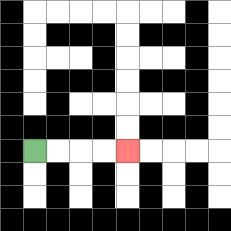{'start': '[1, 6]', 'end': '[5, 6]', 'path_directions': 'R,R,R,R', 'path_coordinates': '[[1, 6], [2, 6], [3, 6], [4, 6], [5, 6]]'}